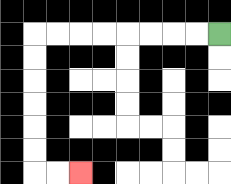{'start': '[9, 1]', 'end': '[3, 7]', 'path_directions': 'L,L,L,L,L,L,L,L,D,D,D,D,D,D,R,R', 'path_coordinates': '[[9, 1], [8, 1], [7, 1], [6, 1], [5, 1], [4, 1], [3, 1], [2, 1], [1, 1], [1, 2], [1, 3], [1, 4], [1, 5], [1, 6], [1, 7], [2, 7], [3, 7]]'}